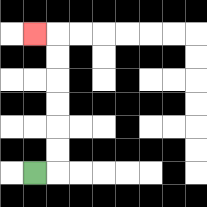{'start': '[1, 7]', 'end': '[1, 1]', 'path_directions': 'R,U,U,U,U,U,U,L', 'path_coordinates': '[[1, 7], [2, 7], [2, 6], [2, 5], [2, 4], [2, 3], [2, 2], [2, 1], [1, 1]]'}